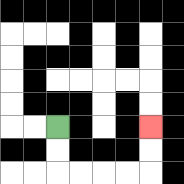{'start': '[2, 5]', 'end': '[6, 5]', 'path_directions': 'D,D,R,R,R,R,U,U', 'path_coordinates': '[[2, 5], [2, 6], [2, 7], [3, 7], [4, 7], [5, 7], [6, 7], [6, 6], [6, 5]]'}